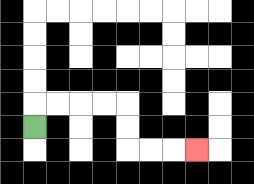{'start': '[1, 5]', 'end': '[8, 6]', 'path_directions': 'U,R,R,R,R,D,D,R,R,R', 'path_coordinates': '[[1, 5], [1, 4], [2, 4], [3, 4], [4, 4], [5, 4], [5, 5], [5, 6], [6, 6], [7, 6], [8, 6]]'}